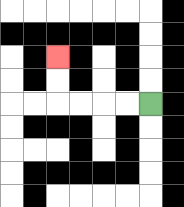{'start': '[6, 4]', 'end': '[2, 2]', 'path_directions': 'L,L,L,L,U,U', 'path_coordinates': '[[6, 4], [5, 4], [4, 4], [3, 4], [2, 4], [2, 3], [2, 2]]'}